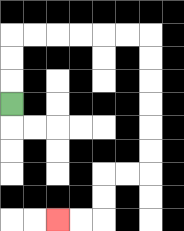{'start': '[0, 4]', 'end': '[2, 9]', 'path_directions': 'U,U,U,R,R,R,R,R,R,D,D,D,D,D,D,L,L,D,D,L,L', 'path_coordinates': '[[0, 4], [0, 3], [0, 2], [0, 1], [1, 1], [2, 1], [3, 1], [4, 1], [5, 1], [6, 1], [6, 2], [6, 3], [6, 4], [6, 5], [6, 6], [6, 7], [5, 7], [4, 7], [4, 8], [4, 9], [3, 9], [2, 9]]'}